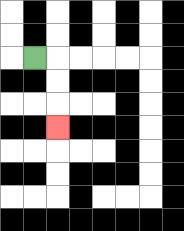{'start': '[1, 2]', 'end': '[2, 5]', 'path_directions': 'R,D,D,D', 'path_coordinates': '[[1, 2], [2, 2], [2, 3], [2, 4], [2, 5]]'}